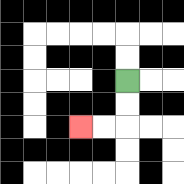{'start': '[5, 3]', 'end': '[3, 5]', 'path_directions': 'D,D,L,L', 'path_coordinates': '[[5, 3], [5, 4], [5, 5], [4, 5], [3, 5]]'}